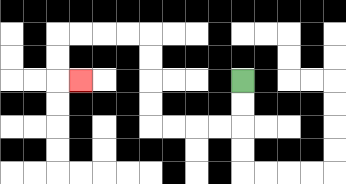{'start': '[10, 3]', 'end': '[3, 3]', 'path_directions': 'D,D,L,L,L,L,U,U,U,U,L,L,L,L,D,D,R', 'path_coordinates': '[[10, 3], [10, 4], [10, 5], [9, 5], [8, 5], [7, 5], [6, 5], [6, 4], [6, 3], [6, 2], [6, 1], [5, 1], [4, 1], [3, 1], [2, 1], [2, 2], [2, 3], [3, 3]]'}